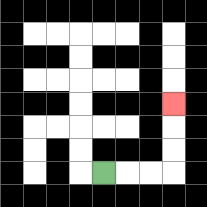{'start': '[4, 7]', 'end': '[7, 4]', 'path_directions': 'R,R,R,U,U,U', 'path_coordinates': '[[4, 7], [5, 7], [6, 7], [7, 7], [7, 6], [7, 5], [7, 4]]'}